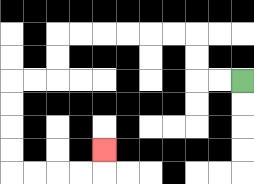{'start': '[10, 3]', 'end': '[4, 6]', 'path_directions': 'L,L,U,U,L,L,L,L,L,L,D,D,L,L,D,D,D,D,R,R,R,R,U', 'path_coordinates': '[[10, 3], [9, 3], [8, 3], [8, 2], [8, 1], [7, 1], [6, 1], [5, 1], [4, 1], [3, 1], [2, 1], [2, 2], [2, 3], [1, 3], [0, 3], [0, 4], [0, 5], [0, 6], [0, 7], [1, 7], [2, 7], [3, 7], [4, 7], [4, 6]]'}